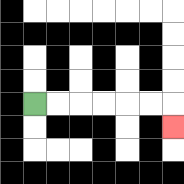{'start': '[1, 4]', 'end': '[7, 5]', 'path_directions': 'R,R,R,R,R,R,D', 'path_coordinates': '[[1, 4], [2, 4], [3, 4], [4, 4], [5, 4], [6, 4], [7, 4], [7, 5]]'}